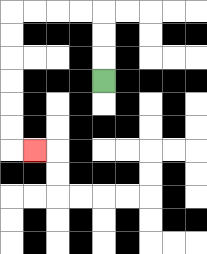{'start': '[4, 3]', 'end': '[1, 6]', 'path_directions': 'U,U,U,L,L,L,L,D,D,D,D,D,D,R', 'path_coordinates': '[[4, 3], [4, 2], [4, 1], [4, 0], [3, 0], [2, 0], [1, 0], [0, 0], [0, 1], [0, 2], [0, 3], [0, 4], [0, 5], [0, 6], [1, 6]]'}